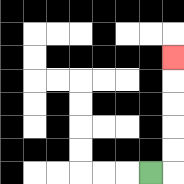{'start': '[6, 7]', 'end': '[7, 2]', 'path_directions': 'R,U,U,U,U,U', 'path_coordinates': '[[6, 7], [7, 7], [7, 6], [7, 5], [7, 4], [7, 3], [7, 2]]'}